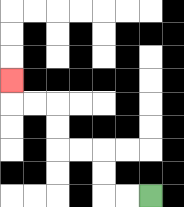{'start': '[6, 8]', 'end': '[0, 3]', 'path_directions': 'L,L,U,U,L,L,U,U,L,L,U', 'path_coordinates': '[[6, 8], [5, 8], [4, 8], [4, 7], [4, 6], [3, 6], [2, 6], [2, 5], [2, 4], [1, 4], [0, 4], [0, 3]]'}